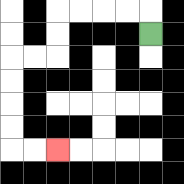{'start': '[6, 1]', 'end': '[2, 6]', 'path_directions': 'U,L,L,L,L,D,D,L,L,D,D,D,D,R,R', 'path_coordinates': '[[6, 1], [6, 0], [5, 0], [4, 0], [3, 0], [2, 0], [2, 1], [2, 2], [1, 2], [0, 2], [0, 3], [0, 4], [0, 5], [0, 6], [1, 6], [2, 6]]'}